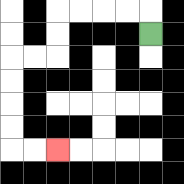{'start': '[6, 1]', 'end': '[2, 6]', 'path_directions': 'U,L,L,L,L,D,D,L,L,D,D,D,D,R,R', 'path_coordinates': '[[6, 1], [6, 0], [5, 0], [4, 0], [3, 0], [2, 0], [2, 1], [2, 2], [1, 2], [0, 2], [0, 3], [0, 4], [0, 5], [0, 6], [1, 6], [2, 6]]'}